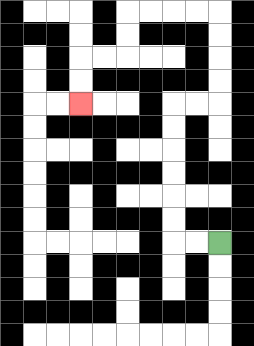{'start': '[9, 10]', 'end': '[3, 4]', 'path_directions': 'L,L,U,U,U,U,U,U,R,R,U,U,U,U,L,L,L,L,D,D,L,L,D,D', 'path_coordinates': '[[9, 10], [8, 10], [7, 10], [7, 9], [7, 8], [7, 7], [7, 6], [7, 5], [7, 4], [8, 4], [9, 4], [9, 3], [9, 2], [9, 1], [9, 0], [8, 0], [7, 0], [6, 0], [5, 0], [5, 1], [5, 2], [4, 2], [3, 2], [3, 3], [3, 4]]'}